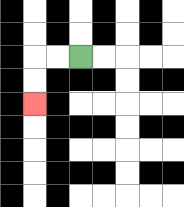{'start': '[3, 2]', 'end': '[1, 4]', 'path_directions': 'L,L,D,D', 'path_coordinates': '[[3, 2], [2, 2], [1, 2], [1, 3], [1, 4]]'}